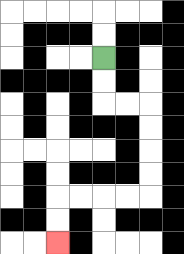{'start': '[4, 2]', 'end': '[2, 10]', 'path_directions': 'D,D,R,R,D,D,D,D,L,L,L,L,D,D', 'path_coordinates': '[[4, 2], [4, 3], [4, 4], [5, 4], [6, 4], [6, 5], [6, 6], [6, 7], [6, 8], [5, 8], [4, 8], [3, 8], [2, 8], [2, 9], [2, 10]]'}